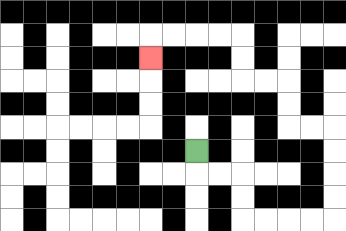{'start': '[8, 6]', 'end': '[6, 2]', 'path_directions': 'D,R,R,D,D,R,R,R,R,U,U,U,U,L,L,U,U,L,L,U,U,L,L,L,L,D', 'path_coordinates': '[[8, 6], [8, 7], [9, 7], [10, 7], [10, 8], [10, 9], [11, 9], [12, 9], [13, 9], [14, 9], [14, 8], [14, 7], [14, 6], [14, 5], [13, 5], [12, 5], [12, 4], [12, 3], [11, 3], [10, 3], [10, 2], [10, 1], [9, 1], [8, 1], [7, 1], [6, 1], [6, 2]]'}